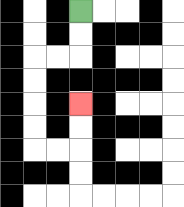{'start': '[3, 0]', 'end': '[3, 4]', 'path_directions': 'D,D,L,L,D,D,D,D,R,R,U,U', 'path_coordinates': '[[3, 0], [3, 1], [3, 2], [2, 2], [1, 2], [1, 3], [1, 4], [1, 5], [1, 6], [2, 6], [3, 6], [3, 5], [3, 4]]'}